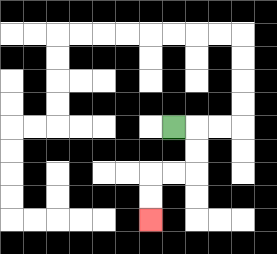{'start': '[7, 5]', 'end': '[6, 9]', 'path_directions': 'R,D,D,L,L,D,D', 'path_coordinates': '[[7, 5], [8, 5], [8, 6], [8, 7], [7, 7], [6, 7], [6, 8], [6, 9]]'}